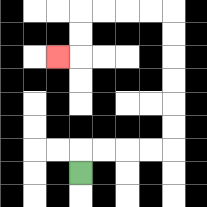{'start': '[3, 7]', 'end': '[2, 2]', 'path_directions': 'U,R,R,R,R,U,U,U,U,U,U,L,L,L,L,D,D,L', 'path_coordinates': '[[3, 7], [3, 6], [4, 6], [5, 6], [6, 6], [7, 6], [7, 5], [7, 4], [7, 3], [7, 2], [7, 1], [7, 0], [6, 0], [5, 0], [4, 0], [3, 0], [3, 1], [3, 2], [2, 2]]'}